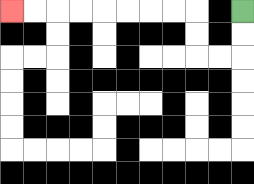{'start': '[10, 0]', 'end': '[0, 0]', 'path_directions': 'D,D,L,L,U,U,L,L,L,L,L,L,L,L', 'path_coordinates': '[[10, 0], [10, 1], [10, 2], [9, 2], [8, 2], [8, 1], [8, 0], [7, 0], [6, 0], [5, 0], [4, 0], [3, 0], [2, 0], [1, 0], [0, 0]]'}